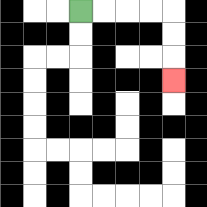{'start': '[3, 0]', 'end': '[7, 3]', 'path_directions': 'R,R,R,R,D,D,D', 'path_coordinates': '[[3, 0], [4, 0], [5, 0], [6, 0], [7, 0], [7, 1], [7, 2], [7, 3]]'}